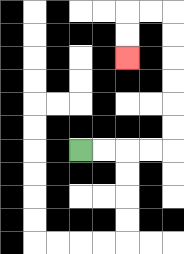{'start': '[3, 6]', 'end': '[5, 2]', 'path_directions': 'R,R,R,R,U,U,U,U,U,U,L,L,D,D', 'path_coordinates': '[[3, 6], [4, 6], [5, 6], [6, 6], [7, 6], [7, 5], [7, 4], [7, 3], [7, 2], [7, 1], [7, 0], [6, 0], [5, 0], [5, 1], [5, 2]]'}